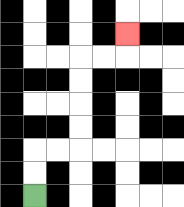{'start': '[1, 8]', 'end': '[5, 1]', 'path_directions': 'U,U,R,R,U,U,U,U,R,R,U', 'path_coordinates': '[[1, 8], [1, 7], [1, 6], [2, 6], [3, 6], [3, 5], [3, 4], [3, 3], [3, 2], [4, 2], [5, 2], [5, 1]]'}